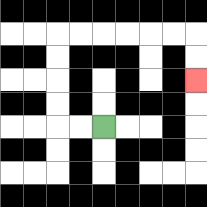{'start': '[4, 5]', 'end': '[8, 3]', 'path_directions': 'L,L,U,U,U,U,R,R,R,R,R,R,D,D', 'path_coordinates': '[[4, 5], [3, 5], [2, 5], [2, 4], [2, 3], [2, 2], [2, 1], [3, 1], [4, 1], [5, 1], [6, 1], [7, 1], [8, 1], [8, 2], [8, 3]]'}